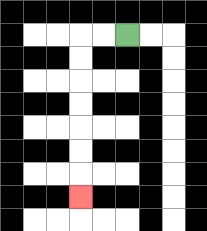{'start': '[5, 1]', 'end': '[3, 8]', 'path_directions': 'L,L,D,D,D,D,D,D,D', 'path_coordinates': '[[5, 1], [4, 1], [3, 1], [3, 2], [3, 3], [3, 4], [3, 5], [3, 6], [3, 7], [3, 8]]'}